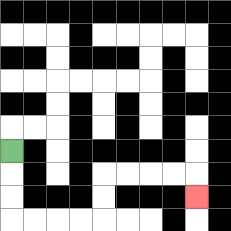{'start': '[0, 6]', 'end': '[8, 8]', 'path_directions': 'D,D,D,R,R,R,R,U,U,R,R,R,R,D', 'path_coordinates': '[[0, 6], [0, 7], [0, 8], [0, 9], [1, 9], [2, 9], [3, 9], [4, 9], [4, 8], [4, 7], [5, 7], [6, 7], [7, 7], [8, 7], [8, 8]]'}